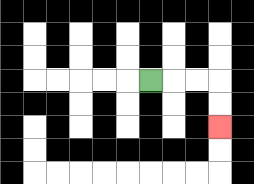{'start': '[6, 3]', 'end': '[9, 5]', 'path_directions': 'R,R,R,D,D', 'path_coordinates': '[[6, 3], [7, 3], [8, 3], [9, 3], [9, 4], [9, 5]]'}